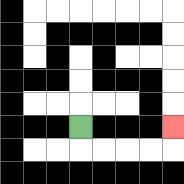{'start': '[3, 5]', 'end': '[7, 5]', 'path_directions': 'D,R,R,R,R,U', 'path_coordinates': '[[3, 5], [3, 6], [4, 6], [5, 6], [6, 6], [7, 6], [7, 5]]'}